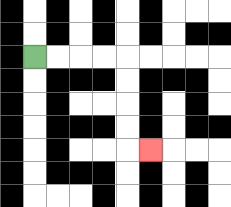{'start': '[1, 2]', 'end': '[6, 6]', 'path_directions': 'R,R,R,R,D,D,D,D,R', 'path_coordinates': '[[1, 2], [2, 2], [3, 2], [4, 2], [5, 2], [5, 3], [5, 4], [5, 5], [5, 6], [6, 6]]'}